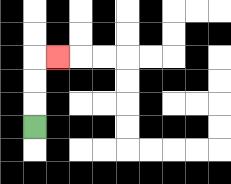{'start': '[1, 5]', 'end': '[2, 2]', 'path_directions': 'U,U,U,R', 'path_coordinates': '[[1, 5], [1, 4], [1, 3], [1, 2], [2, 2]]'}